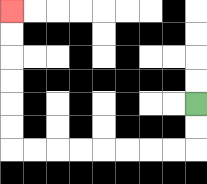{'start': '[8, 4]', 'end': '[0, 0]', 'path_directions': 'D,D,L,L,L,L,L,L,L,L,U,U,U,U,U,U', 'path_coordinates': '[[8, 4], [8, 5], [8, 6], [7, 6], [6, 6], [5, 6], [4, 6], [3, 6], [2, 6], [1, 6], [0, 6], [0, 5], [0, 4], [0, 3], [0, 2], [0, 1], [0, 0]]'}